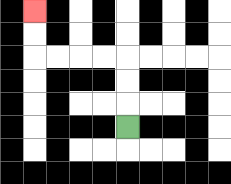{'start': '[5, 5]', 'end': '[1, 0]', 'path_directions': 'U,U,U,L,L,L,L,U,U', 'path_coordinates': '[[5, 5], [5, 4], [5, 3], [5, 2], [4, 2], [3, 2], [2, 2], [1, 2], [1, 1], [1, 0]]'}